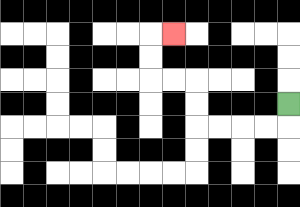{'start': '[12, 4]', 'end': '[7, 1]', 'path_directions': 'D,L,L,L,L,U,U,L,L,U,U,R', 'path_coordinates': '[[12, 4], [12, 5], [11, 5], [10, 5], [9, 5], [8, 5], [8, 4], [8, 3], [7, 3], [6, 3], [6, 2], [6, 1], [7, 1]]'}